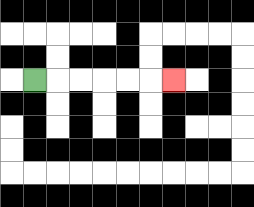{'start': '[1, 3]', 'end': '[7, 3]', 'path_directions': 'R,R,R,R,R,R', 'path_coordinates': '[[1, 3], [2, 3], [3, 3], [4, 3], [5, 3], [6, 3], [7, 3]]'}